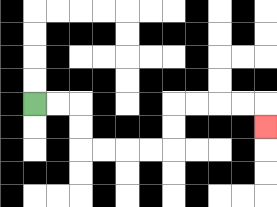{'start': '[1, 4]', 'end': '[11, 5]', 'path_directions': 'R,R,D,D,R,R,R,R,U,U,R,R,R,R,D', 'path_coordinates': '[[1, 4], [2, 4], [3, 4], [3, 5], [3, 6], [4, 6], [5, 6], [6, 6], [7, 6], [7, 5], [7, 4], [8, 4], [9, 4], [10, 4], [11, 4], [11, 5]]'}